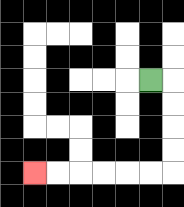{'start': '[6, 3]', 'end': '[1, 7]', 'path_directions': 'R,D,D,D,D,L,L,L,L,L,L', 'path_coordinates': '[[6, 3], [7, 3], [7, 4], [7, 5], [7, 6], [7, 7], [6, 7], [5, 7], [4, 7], [3, 7], [2, 7], [1, 7]]'}